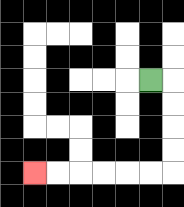{'start': '[6, 3]', 'end': '[1, 7]', 'path_directions': 'R,D,D,D,D,L,L,L,L,L,L', 'path_coordinates': '[[6, 3], [7, 3], [7, 4], [7, 5], [7, 6], [7, 7], [6, 7], [5, 7], [4, 7], [3, 7], [2, 7], [1, 7]]'}